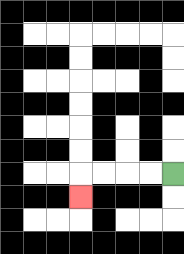{'start': '[7, 7]', 'end': '[3, 8]', 'path_directions': 'L,L,L,L,D', 'path_coordinates': '[[7, 7], [6, 7], [5, 7], [4, 7], [3, 7], [3, 8]]'}